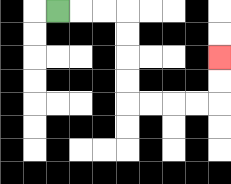{'start': '[2, 0]', 'end': '[9, 2]', 'path_directions': 'R,R,R,D,D,D,D,R,R,R,R,U,U', 'path_coordinates': '[[2, 0], [3, 0], [4, 0], [5, 0], [5, 1], [5, 2], [5, 3], [5, 4], [6, 4], [7, 4], [8, 4], [9, 4], [9, 3], [9, 2]]'}